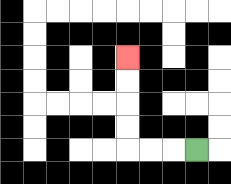{'start': '[8, 6]', 'end': '[5, 2]', 'path_directions': 'L,L,L,U,U,U,U', 'path_coordinates': '[[8, 6], [7, 6], [6, 6], [5, 6], [5, 5], [5, 4], [5, 3], [5, 2]]'}